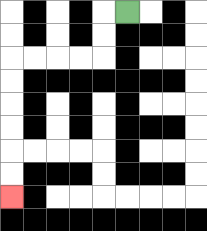{'start': '[5, 0]', 'end': '[0, 8]', 'path_directions': 'L,D,D,L,L,L,L,D,D,D,D,D,D', 'path_coordinates': '[[5, 0], [4, 0], [4, 1], [4, 2], [3, 2], [2, 2], [1, 2], [0, 2], [0, 3], [0, 4], [0, 5], [0, 6], [0, 7], [0, 8]]'}